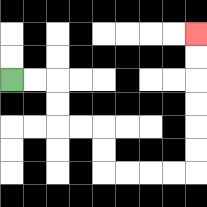{'start': '[0, 3]', 'end': '[8, 1]', 'path_directions': 'R,R,D,D,R,R,D,D,R,R,R,R,U,U,U,U,U,U', 'path_coordinates': '[[0, 3], [1, 3], [2, 3], [2, 4], [2, 5], [3, 5], [4, 5], [4, 6], [4, 7], [5, 7], [6, 7], [7, 7], [8, 7], [8, 6], [8, 5], [8, 4], [8, 3], [8, 2], [8, 1]]'}